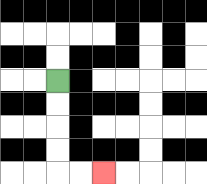{'start': '[2, 3]', 'end': '[4, 7]', 'path_directions': 'D,D,D,D,R,R', 'path_coordinates': '[[2, 3], [2, 4], [2, 5], [2, 6], [2, 7], [3, 7], [4, 7]]'}